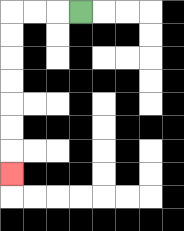{'start': '[3, 0]', 'end': '[0, 7]', 'path_directions': 'L,L,L,D,D,D,D,D,D,D', 'path_coordinates': '[[3, 0], [2, 0], [1, 0], [0, 0], [0, 1], [0, 2], [0, 3], [0, 4], [0, 5], [0, 6], [0, 7]]'}